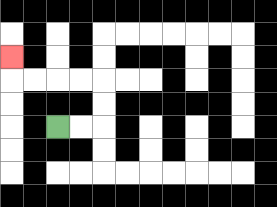{'start': '[2, 5]', 'end': '[0, 2]', 'path_directions': 'R,R,U,U,L,L,L,L,U', 'path_coordinates': '[[2, 5], [3, 5], [4, 5], [4, 4], [4, 3], [3, 3], [2, 3], [1, 3], [0, 3], [0, 2]]'}